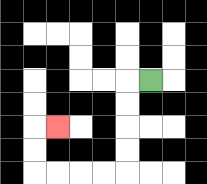{'start': '[6, 3]', 'end': '[2, 5]', 'path_directions': 'L,D,D,D,D,L,L,L,L,U,U,R', 'path_coordinates': '[[6, 3], [5, 3], [5, 4], [5, 5], [5, 6], [5, 7], [4, 7], [3, 7], [2, 7], [1, 7], [1, 6], [1, 5], [2, 5]]'}